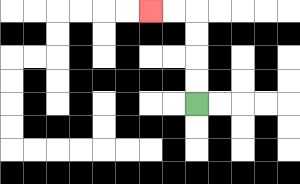{'start': '[8, 4]', 'end': '[6, 0]', 'path_directions': 'U,U,U,U,L,L', 'path_coordinates': '[[8, 4], [8, 3], [8, 2], [8, 1], [8, 0], [7, 0], [6, 0]]'}